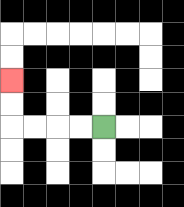{'start': '[4, 5]', 'end': '[0, 3]', 'path_directions': 'L,L,L,L,U,U', 'path_coordinates': '[[4, 5], [3, 5], [2, 5], [1, 5], [0, 5], [0, 4], [0, 3]]'}